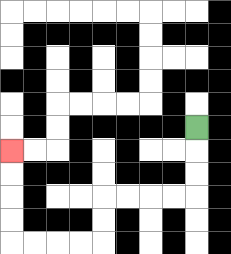{'start': '[8, 5]', 'end': '[0, 6]', 'path_directions': 'D,D,D,L,L,L,L,D,D,L,L,L,L,U,U,U,U', 'path_coordinates': '[[8, 5], [8, 6], [8, 7], [8, 8], [7, 8], [6, 8], [5, 8], [4, 8], [4, 9], [4, 10], [3, 10], [2, 10], [1, 10], [0, 10], [0, 9], [0, 8], [0, 7], [0, 6]]'}